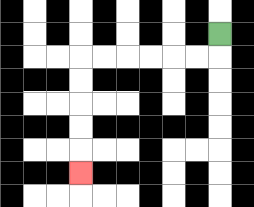{'start': '[9, 1]', 'end': '[3, 7]', 'path_directions': 'D,L,L,L,L,L,L,D,D,D,D,D', 'path_coordinates': '[[9, 1], [9, 2], [8, 2], [7, 2], [6, 2], [5, 2], [4, 2], [3, 2], [3, 3], [3, 4], [3, 5], [3, 6], [3, 7]]'}